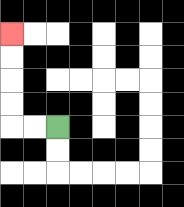{'start': '[2, 5]', 'end': '[0, 1]', 'path_directions': 'L,L,U,U,U,U', 'path_coordinates': '[[2, 5], [1, 5], [0, 5], [0, 4], [0, 3], [0, 2], [0, 1]]'}